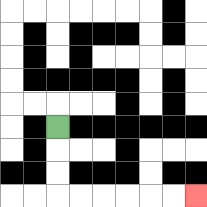{'start': '[2, 5]', 'end': '[8, 8]', 'path_directions': 'D,D,D,R,R,R,R,R,R', 'path_coordinates': '[[2, 5], [2, 6], [2, 7], [2, 8], [3, 8], [4, 8], [5, 8], [6, 8], [7, 8], [8, 8]]'}